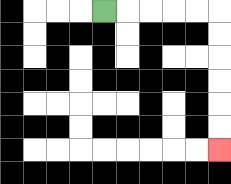{'start': '[4, 0]', 'end': '[9, 6]', 'path_directions': 'R,R,R,R,R,D,D,D,D,D,D', 'path_coordinates': '[[4, 0], [5, 0], [6, 0], [7, 0], [8, 0], [9, 0], [9, 1], [9, 2], [9, 3], [9, 4], [9, 5], [9, 6]]'}